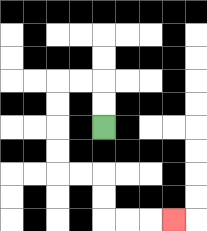{'start': '[4, 5]', 'end': '[7, 9]', 'path_directions': 'U,U,L,L,D,D,D,D,R,R,D,D,R,R,R', 'path_coordinates': '[[4, 5], [4, 4], [4, 3], [3, 3], [2, 3], [2, 4], [2, 5], [2, 6], [2, 7], [3, 7], [4, 7], [4, 8], [4, 9], [5, 9], [6, 9], [7, 9]]'}